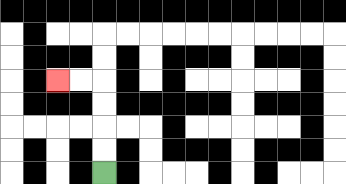{'start': '[4, 7]', 'end': '[2, 3]', 'path_directions': 'U,U,U,U,L,L', 'path_coordinates': '[[4, 7], [4, 6], [4, 5], [4, 4], [4, 3], [3, 3], [2, 3]]'}